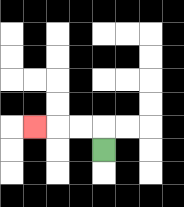{'start': '[4, 6]', 'end': '[1, 5]', 'path_directions': 'U,L,L,L', 'path_coordinates': '[[4, 6], [4, 5], [3, 5], [2, 5], [1, 5]]'}